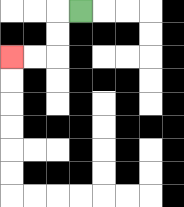{'start': '[3, 0]', 'end': '[0, 2]', 'path_directions': 'L,D,D,L,L', 'path_coordinates': '[[3, 0], [2, 0], [2, 1], [2, 2], [1, 2], [0, 2]]'}